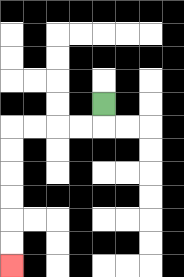{'start': '[4, 4]', 'end': '[0, 11]', 'path_directions': 'D,L,L,L,L,D,D,D,D,D,D', 'path_coordinates': '[[4, 4], [4, 5], [3, 5], [2, 5], [1, 5], [0, 5], [0, 6], [0, 7], [0, 8], [0, 9], [0, 10], [0, 11]]'}